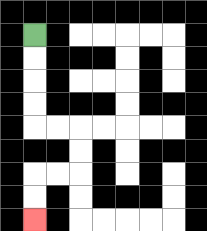{'start': '[1, 1]', 'end': '[1, 9]', 'path_directions': 'D,D,D,D,R,R,D,D,L,L,D,D', 'path_coordinates': '[[1, 1], [1, 2], [1, 3], [1, 4], [1, 5], [2, 5], [3, 5], [3, 6], [3, 7], [2, 7], [1, 7], [1, 8], [1, 9]]'}